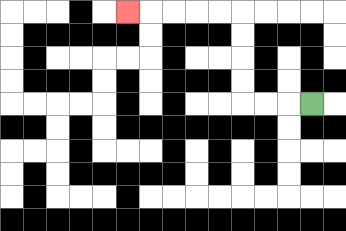{'start': '[13, 4]', 'end': '[5, 0]', 'path_directions': 'L,L,L,U,U,U,U,L,L,L,L,L', 'path_coordinates': '[[13, 4], [12, 4], [11, 4], [10, 4], [10, 3], [10, 2], [10, 1], [10, 0], [9, 0], [8, 0], [7, 0], [6, 0], [5, 0]]'}